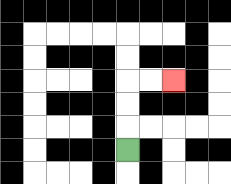{'start': '[5, 6]', 'end': '[7, 3]', 'path_directions': 'U,U,U,R,R', 'path_coordinates': '[[5, 6], [5, 5], [5, 4], [5, 3], [6, 3], [7, 3]]'}